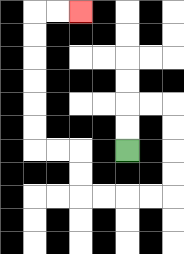{'start': '[5, 6]', 'end': '[3, 0]', 'path_directions': 'U,U,R,R,D,D,D,D,L,L,L,L,U,U,L,L,U,U,U,U,U,U,R,R', 'path_coordinates': '[[5, 6], [5, 5], [5, 4], [6, 4], [7, 4], [7, 5], [7, 6], [7, 7], [7, 8], [6, 8], [5, 8], [4, 8], [3, 8], [3, 7], [3, 6], [2, 6], [1, 6], [1, 5], [1, 4], [1, 3], [1, 2], [1, 1], [1, 0], [2, 0], [3, 0]]'}